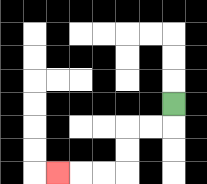{'start': '[7, 4]', 'end': '[2, 7]', 'path_directions': 'D,L,L,D,D,L,L,L', 'path_coordinates': '[[7, 4], [7, 5], [6, 5], [5, 5], [5, 6], [5, 7], [4, 7], [3, 7], [2, 7]]'}